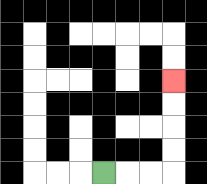{'start': '[4, 7]', 'end': '[7, 3]', 'path_directions': 'R,R,R,U,U,U,U', 'path_coordinates': '[[4, 7], [5, 7], [6, 7], [7, 7], [7, 6], [7, 5], [7, 4], [7, 3]]'}